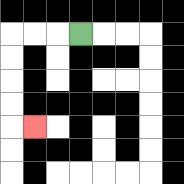{'start': '[3, 1]', 'end': '[1, 5]', 'path_directions': 'L,L,L,D,D,D,D,R', 'path_coordinates': '[[3, 1], [2, 1], [1, 1], [0, 1], [0, 2], [0, 3], [0, 4], [0, 5], [1, 5]]'}